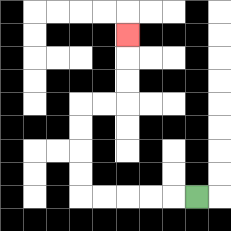{'start': '[8, 8]', 'end': '[5, 1]', 'path_directions': 'L,L,L,L,L,U,U,U,U,R,R,U,U,U', 'path_coordinates': '[[8, 8], [7, 8], [6, 8], [5, 8], [4, 8], [3, 8], [3, 7], [3, 6], [3, 5], [3, 4], [4, 4], [5, 4], [5, 3], [5, 2], [5, 1]]'}